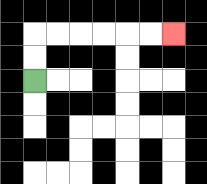{'start': '[1, 3]', 'end': '[7, 1]', 'path_directions': 'U,U,R,R,R,R,R,R', 'path_coordinates': '[[1, 3], [1, 2], [1, 1], [2, 1], [3, 1], [4, 1], [5, 1], [6, 1], [7, 1]]'}